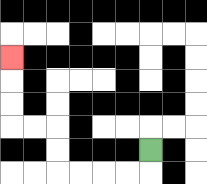{'start': '[6, 6]', 'end': '[0, 2]', 'path_directions': 'D,L,L,L,L,U,U,L,L,U,U,U', 'path_coordinates': '[[6, 6], [6, 7], [5, 7], [4, 7], [3, 7], [2, 7], [2, 6], [2, 5], [1, 5], [0, 5], [0, 4], [0, 3], [0, 2]]'}